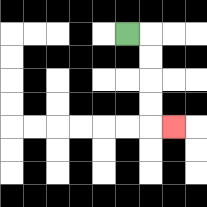{'start': '[5, 1]', 'end': '[7, 5]', 'path_directions': 'R,D,D,D,D,R', 'path_coordinates': '[[5, 1], [6, 1], [6, 2], [6, 3], [6, 4], [6, 5], [7, 5]]'}